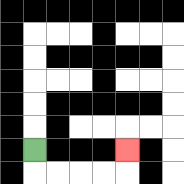{'start': '[1, 6]', 'end': '[5, 6]', 'path_directions': 'D,R,R,R,R,U', 'path_coordinates': '[[1, 6], [1, 7], [2, 7], [3, 7], [4, 7], [5, 7], [5, 6]]'}